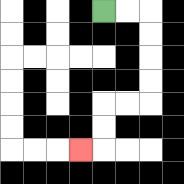{'start': '[4, 0]', 'end': '[3, 6]', 'path_directions': 'R,R,D,D,D,D,L,L,D,D,L', 'path_coordinates': '[[4, 0], [5, 0], [6, 0], [6, 1], [6, 2], [6, 3], [6, 4], [5, 4], [4, 4], [4, 5], [4, 6], [3, 6]]'}